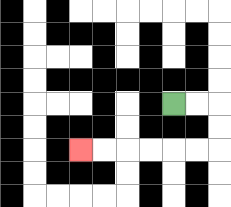{'start': '[7, 4]', 'end': '[3, 6]', 'path_directions': 'R,R,D,D,L,L,L,L,L,L', 'path_coordinates': '[[7, 4], [8, 4], [9, 4], [9, 5], [9, 6], [8, 6], [7, 6], [6, 6], [5, 6], [4, 6], [3, 6]]'}